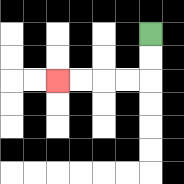{'start': '[6, 1]', 'end': '[2, 3]', 'path_directions': 'D,D,L,L,L,L', 'path_coordinates': '[[6, 1], [6, 2], [6, 3], [5, 3], [4, 3], [3, 3], [2, 3]]'}